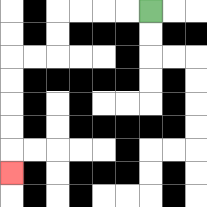{'start': '[6, 0]', 'end': '[0, 7]', 'path_directions': 'L,L,L,L,D,D,L,L,D,D,D,D,D', 'path_coordinates': '[[6, 0], [5, 0], [4, 0], [3, 0], [2, 0], [2, 1], [2, 2], [1, 2], [0, 2], [0, 3], [0, 4], [0, 5], [0, 6], [0, 7]]'}